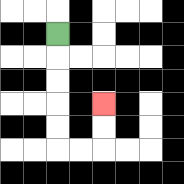{'start': '[2, 1]', 'end': '[4, 4]', 'path_directions': 'D,D,D,D,D,R,R,U,U', 'path_coordinates': '[[2, 1], [2, 2], [2, 3], [2, 4], [2, 5], [2, 6], [3, 6], [4, 6], [4, 5], [4, 4]]'}